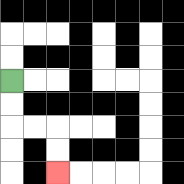{'start': '[0, 3]', 'end': '[2, 7]', 'path_directions': 'D,D,R,R,D,D', 'path_coordinates': '[[0, 3], [0, 4], [0, 5], [1, 5], [2, 5], [2, 6], [2, 7]]'}